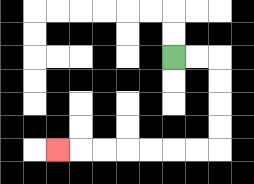{'start': '[7, 2]', 'end': '[2, 6]', 'path_directions': 'R,R,D,D,D,D,L,L,L,L,L,L,L', 'path_coordinates': '[[7, 2], [8, 2], [9, 2], [9, 3], [9, 4], [9, 5], [9, 6], [8, 6], [7, 6], [6, 6], [5, 6], [4, 6], [3, 6], [2, 6]]'}